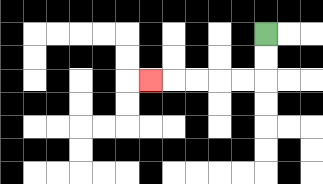{'start': '[11, 1]', 'end': '[6, 3]', 'path_directions': 'D,D,L,L,L,L,L', 'path_coordinates': '[[11, 1], [11, 2], [11, 3], [10, 3], [9, 3], [8, 3], [7, 3], [6, 3]]'}